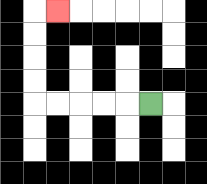{'start': '[6, 4]', 'end': '[2, 0]', 'path_directions': 'L,L,L,L,L,U,U,U,U,R', 'path_coordinates': '[[6, 4], [5, 4], [4, 4], [3, 4], [2, 4], [1, 4], [1, 3], [1, 2], [1, 1], [1, 0], [2, 0]]'}